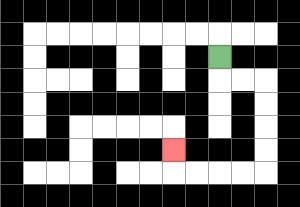{'start': '[9, 2]', 'end': '[7, 6]', 'path_directions': 'D,R,R,D,D,D,D,L,L,L,L,U', 'path_coordinates': '[[9, 2], [9, 3], [10, 3], [11, 3], [11, 4], [11, 5], [11, 6], [11, 7], [10, 7], [9, 7], [8, 7], [7, 7], [7, 6]]'}